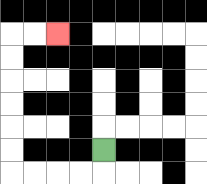{'start': '[4, 6]', 'end': '[2, 1]', 'path_directions': 'D,L,L,L,L,U,U,U,U,U,U,R,R', 'path_coordinates': '[[4, 6], [4, 7], [3, 7], [2, 7], [1, 7], [0, 7], [0, 6], [0, 5], [0, 4], [0, 3], [0, 2], [0, 1], [1, 1], [2, 1]]'}